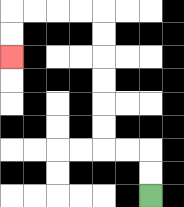{'start': '[6, 8]', 'end': '[0, 2]', 'path_directions': 'U,U,L,L,U,U,U,U,U,U,L,L,L,L,D,D', 'path_coordinates': '[[6, 8], [6, 7], [6, 6], [5, 6], [4, 6], [4, 5], [4, 4], [4, 3], [4, 2], [4, 1], [4, 0], [3, 0], [2, 0], [1, 0], [0, 0], [0, 1], [0, 2]]'}